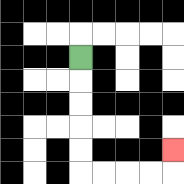{'start': '[3, 2]', 'end': '[7, 6]', 'path_directions': 'D,D,D,D,D,R,R,R,R,U', 'path_coordinates': '[[3, 2], [3, 3], [3, 4], [3, 5], [3, 6], [3, 7], [4, 7], [5, 7], [6, 7], [7, 7], [7, 6]]'}